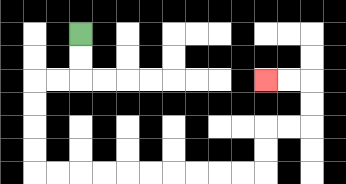{'start': '[3, 1]', 'end': '[11, 3]', 'path_directions': 'D,D,L,L,D,D,D,D,R,R,R,R,R,R,R,R,R,R,U,U,R,R,U,U,L,L', 'path_coordinates': '[[3, 1], [3, 2], [3, 3], [2, 3], [1, 3], [1, 4], [1, 5], [1, 6], [1, 7], [2, 7], [3, 7], [4, 7], [5, 7], [6, 7], [7, 7], [8, 7], [9, 7], [10, 7], [11, 7], [11, 6], [11, 5], [12, 5], [13, 5], [13, 4], [13, 3], [12, 3], [11, 3]]'}